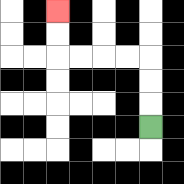{'start': '[6, 5]', 'end': '[2, 0]', 'path_directions': 'U,U,U,L,L,L,L,U,U', 'path_coordinates': '[[6, 5], [6, 4], [6, 3], [6, 2], [5, 2], [4, 2], [3, 2], [2, 2], [2, 1], [2, 0]]'}